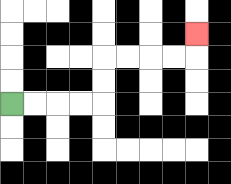{'start': '[0, 4]', 'end': '[8, 1]', 'path_directions': 'R,R,R,R,U,U,R,R,R,R,U', 'path_coordinates': '[[0, 4], [1, 4], [2, 4], [3, 4], [4, 4], [4, 3], [4, 2], [5, 2], [6, 2], [7, 2], [8, 2], [8, 1]]'}